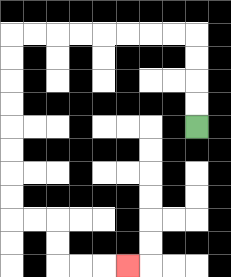{'start': '[8, 5]', 'end': '[5, 11]', 'path_directions': 'U,U,U,U,L,L,L,L,L,L,L,L,D,D,D,D,D,D,D,D,R,R,D,D,R,R,R', 'path_coordinates': '[[8, 5], [8, 4], [8, 3], [8, 2], [8, 1], [7, 1], [6, 1], [5, 1], [4, 1], [3, 1], [2, 1], [1, 1], [0, 1], [0, 2], [0, 3], [0, 4], [0, 5], [0, 6], [0, 7], [0, 8], [0, 9], [1, 9], [2, 9], [2, 10], [2, 11], [3, 11], [4, 11], [5, 11]]'}